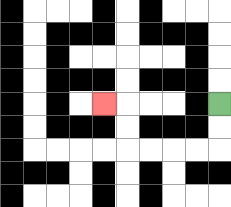{'start': '[9, 4]', 'end': '[4, 4]', 'path_directions': 'D,D,L,L,L,L,U,U,L', 'path_coordinates': '[[9, 4], [9, 5], [9, 6], [8, 6], [7, 6], [6, 6], [5, 6], [5, 5], [5, 4], [4, 4]]'}